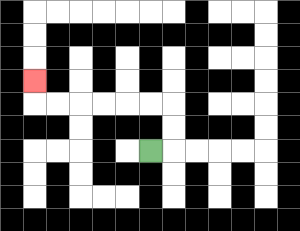{'start': '[6, 6]', 'end': '[1, 3]', 'path_directions': 'R,U,U,L,L,L,L,L,L,U', 'path_coordinates': '[[6, 6], [7, 6], [7, 5], [7, 4], [6, 4], [5, 4], [4, 4], [3, 4], [2, 4], [1, 4], [1, 3]]'}